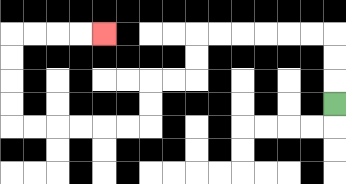{'start': '[14, 4]', 'end': '[4, 1]', 'path_directions': 'U,U,U,L,L,L,L,L,L,D,D,L,L,D,D,L,L,L,L,L,L,U,U,U,U,R,R,R,R', 'path_coordinates': '[[14, 4], [14, 3], [14, 2], [14, 1], [13, 1], [12, 1], [11, 1], [10, 1], [9, 1], [8, 1], [8, 2], [8, 3], [7, 3], [6, 3], [6, 4], [6, 5], [5, 5], [4, 5], [3, 5], [2, 5], [1, 5], [0, 5], [0, 4], [0, 3], [0, 2], [0, 1], [1, 1], [2, 1], [3, 1], [4, 1]]'}